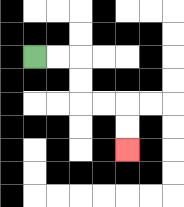{'start': '[1, 2]', 'end': '[5, 6]', 'path_directions': 'R,R,D,D,R,R,D,D', 'path_coordinates': '[[1, 2], [2, 2], [3, 2], [3, 3], [3, 4], [4, 4], [5, 4], [5, 5], [5, 6]]'}